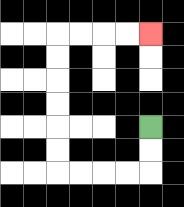{'start': '[6, 5]', 'end': '[6, 1]', 'path_directions': 'D,D,L,L,L,L,U,U,U,U,U,U,R,R,R,R', 'path_coordinates': '[[6, 5], [6, 6], [6, 7], [5, 7], [4, 7], [3, 7], [2, 7], [2, 6], [2, 5], [2, 4], [2, 3], [2, 2], [2, 1], [3, 1], [4, 1], [5, 1], [6, 1]]'}